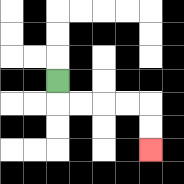{'start': '[2, 3]', 'end': '[6, 6]', 'path_directions': 'D,R,R,R,R,D,D', 'path_coordinates': '[[2, 3], [2, 4], [3, 4], [4, 4], [5, 4], [6, 4], [6, 5], [6, 6]]'}